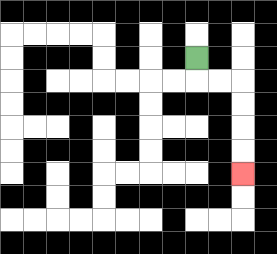{'start': '[8, 2]', 'end': '[10, 7]', 'path_directions': 'D,R,R,D,D,D,D', 'path_coordinates': '[[8, 2], [8, 3], [9, 3], [10, 3], [10, 4], [10, 5], [10, 6], [10, 7]]'}